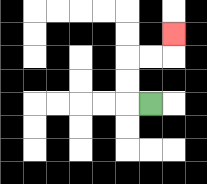{'start': '[6, 4]', 'end': '[7, 1]', 'path_directions': 'L,U,U,R,R,U', 'path_coordinates': '[[6, 4], [5, 4], [5, 3], [5, 2], [6, 2], [7, 2], [7, 1]]'}